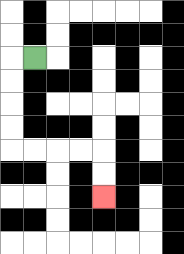{'start': '[1, 2]', 'end': '[4, 8]', 'path_directions': 'L,D,D,D,D,R,R,R,R,D,D', 'path_coordinates': '[[1, 2], [0, 2], [0, 3], [0, 4], [0, 5], [0, 6], [1, 6], [2, 6], [3, 6], [4, 6], [4, 7], [4, 8]]'}